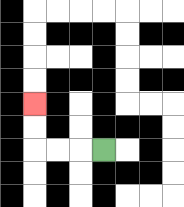{'start': '[4, 6]', 'end': '[1, 4]', 'path_directions': 'L,L,L,U,U', 'path_coordinates': '[[4, 6], [3, 6], [2, 6], [1, 6], [1, 5], [1, 4]]'}